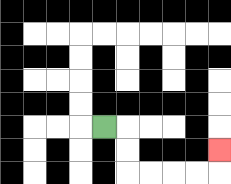{'start': '[4, 5]', 'end': '[9, 6]', 'path_directions': 'R,D,D,R,R,R,R,U', 'path_coordinates': '[[4, 5], [5, 5], [5, 6], [5, 7], [6, 7], [7, 7], [8, 7], [9, 7], [9, 6]]'}